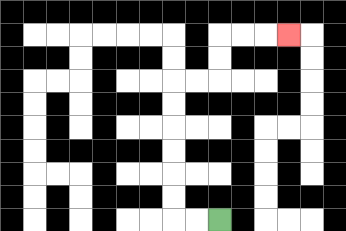{'start': '[9, 9]', 'end': '[12, 1]', 'path_directions': 'L,L,U,U,U,U,U,U,R,R,U,U,R,R,R', 'path_coordinates': '[[9, 9], [8, 9], [7, 9], [7, 8], [7, 7], [7, 6], [7, 5], [7, 4], [7, 3], [8, 3], [9, 3], [9, 2], [9, 1], [10, 1], [11, 1], [12, 1]]'}